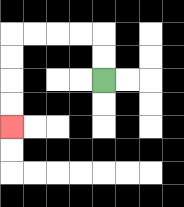{'start': '[4, 3]', 'end': '[0, 5]', 'path_directions': 'U,U,L,L,L,L,D,D,D,D', 'path_coordinates': '[[4, 3], [4, 2], [4, 1], [3, 1], [2, 1], [1, 1], [0, 1], [0, 2], [0, 3], [0, 4], [0, 5]]'}